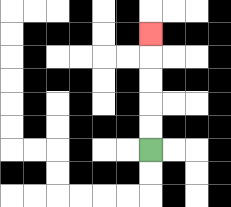{'start': '[6, 6]', 'end': '[6, 1]', 'path_directions': 'U,U,U,U,U', 'path_coordinates': '[[6, 6], [6, 5], [6, 4], [6, 3], [6, 2], [6, 1]]'}